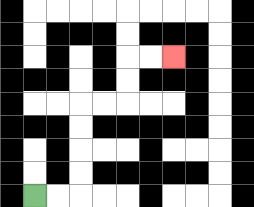{'start': '[1, 8]', 'end': '[7, 2]', 'path_directions': 'R,R,U,U,U,U,R,R,U,U,R,R', 'path_coordinates': '[[1, 8], [2, 8], [3, 8], [3, 7], [3, 6], [3, 5], [3, 4], [4, 4], [5, 4], [5, 3], [5, 2], [6, 2], [7, 2]]'}